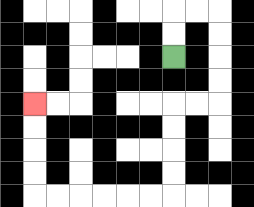{'start': '[7, 2]', 'end': '[1, 4]', 'path_directions': 'U,U,R,R,D,D,D,D,L,L,D,D,D,D,L,L,L,L,L,L,U,U,U,U', 'path_coordinates': '[[7, 2], [7, 1], [7, 0], [8, 0], [9, 0], [9, 1], [9, 2], [9, 3], [9, 4], [8, 4], [7, 4], [7, 5], [7, 6], [7, 7], [7, 8], [6, 8], [5, 8], [4, 8], [3, 8], [2, 8], [1, 8], [1, 7], [1, 6], [1, 5], [1, 4]]'}